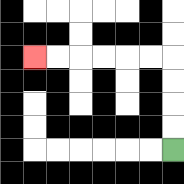{'start': '[7, 6]', 'end': '[1, 2]', 'path_directions': 'U,U,U,U,L,L,L,L,L,L', 'path_coordinates': '[[7, 6], [7, 5], [7, 4], [7, 3], [7, 2], [6, 2], [5, 2], [4, 2], [3, 2], [2, 2], [1, 2]]'}